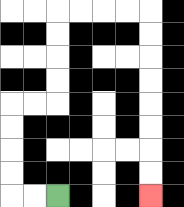{'start': '[2, 8]', 'end': '[6, 8]', 'path_directions': 'L,L,U,U,U,U,R,R,U,U,U,U,R,R,R,R,D,D,D,D,D,D,D,D', 'path_coordinates': '[[2, 8], [1, 8], [0, 8], [0, 7], [0, 6], [0, 5], [0, 4], [1, 4], [2, 4], [2, 3], [2, 2], [2, 1], [2, 0], [3, 0], [4, 0], [5, 0], [6, 0], [6, 1], [6, 2], [6, 3], [6, 4], [6, 5], [6, 6], [6, 7], [6, 8]]'}